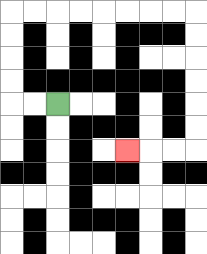{'start': '[2, 4]', 'end': '[5, 6]', 'path_directions': 'L,L,U,U,U,U,R,R,R,R,R,R,R,R,D,D,D,D,D,D,L,L,L', 'path_coordinates': '[[2, 4], [1, 4], [0, 4], [0, 3], [0, 2], [0, 1], [0, 0], [1, 0], [2, 0], [3, 0], [4, 0], [5, 0], [6, 0], [7, 0], [8, 0], [8, 1], [8, 2], [8, 3], [8, 4], [8, 5], [8, 6], [7, 6], [6, 6], [5, 6]]'}